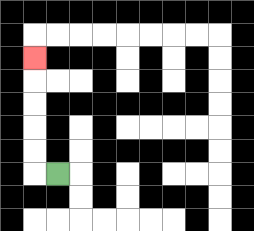{'start': '[2, 7]', 'end': '[1, 2]', 'path_directions': 'L,U,U,U,U,U', 'path_coordinates': '[[2, 7], [1, 7], [1, 6], [1, 5], [1, 4], [1, 3], [1, 2]]'}